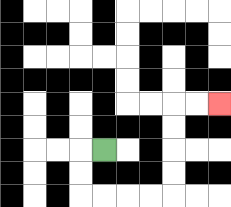{'start': '[4, 6]', 'end': '[9, 4]', 'path_directions': 'L,D,D,R,R,R,R,U,U,U,U,R,R', 'path_coordinates': '[[4, 6], [3, 6], [3, 7], [3, 8], [4, 8], [5, 8], [6, 8], [7, 8], [7, 7], [7, 6], [7, 5], [7, 4], [8, 4], [9, 4]]'}